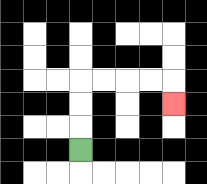{'start': '[3, 6]', 'end': '[7, 4]', 'path_directions': 'U,U,U,R,R,R,R,D', 'path_coordinates': '[[3, 6], [3, 5], [3, 4], [3, 3], [4, 3], [5, 3], [6, 3], [7, 3], [7, 4]]'}